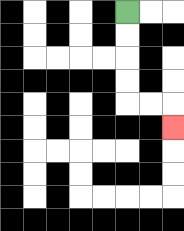{'start': '[5, 0]', 'end': '[7, 5]', 'path_directions': 'D,D,D,D,R,R,D', 'path_coordinates': '[[5, 0], [5, 1], [5, 2], [5, 3], [5, 4], [6, 4], [7, 4], [7, 5]]'}